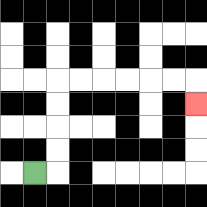{'start': '[1, 7]', 'end': '[8, 4]', 'path_directions': 'R,U,U,U,U,R,R,R,R,R,R,D', 'path_coordinates': '[[1, 7], [2, 7], [2, 6], [2, 5], [2, 4], [2, 3], [3, 3], [4, 3], [5, 3], [6, 3], [7, 3], [8, 3], [8, 4]]'}